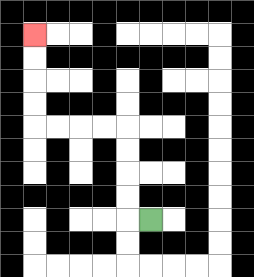{'start': '[6, 9]', 'end': '[1, 1]', 'path_directions': 'L,U,U,U,U,L,L,L,L,U,U,U,U', 'path_coordinates': '[[6, 9], [5, 9], [5, 8], [5, 7], [5, 6], [5, 5], [4, 5], [3, 5], [2, 5], [1, 5], [1, 4], [1, 3], [1, 2], [1, 1]]'}